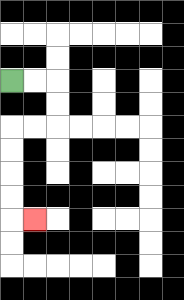{'start': '[0, 3]', 'end': '[1, 9]', 'path_directions': 'R,R,D,D,L,L,D,D,D,D,R', 'path_coordinates': '[[0, 3], [1, 3], [2, 3], [2, 4], [2, 5], [1, 5], [0, 5], [0, 6], [0, 7], [0, 8], [0, 9], [1, 9]]'}